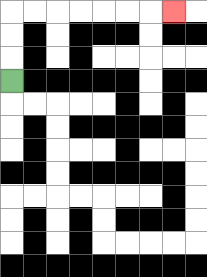{'start': '[0, 3]', 'end': '[7, 0]', 'path_directions': 'U,U,U,R,R,R,R,R,R,R', 'path_coordinates': '[[0, 3], [0, 2], [0, 1], [0, 0], [1, 0], [2, 0], [3, 0], [4, 0], [5, 0], [6, 0], [7, 0]]'}